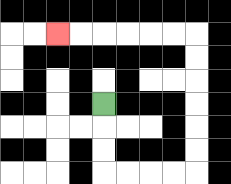{'start': '[4, 4]', 'end': '[2, 1]', 'path_directions': 'D,D,D,R,R,R,R,U,U,U,U,U,U,L,L,L,L,L,L', 'path_coordinates': '[[4, 4], [4, 5], [4, 6], [4, 7], [5, 7], [6, 7], [7, 7], [8, 7], [8, 6], [8, 5], [8, 4], [8, 3], [8, 2], [8, 1], [7, 1], [6, 1], [5, 1], [4, 1], [3, 1], [2, 1]]'}